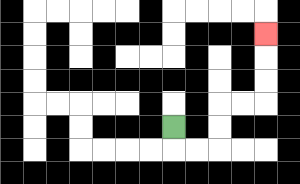{'start': '[7, 5]', 'end': '[11, 1]', 'path_directions': 'D,R,R,U,U,R,R,U,U,U', 'path_coordinates': '[[7, 5], [7, 6], [8, 6], [9, 6], [9, 5], [9, 4], [10, 4], [11, 4], [11, 3], [11, 2], [11, 1]]'}